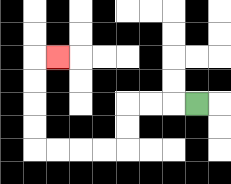{'start': '[8, 4]', 'end': '[2, 2]', 'path_directions': 'L,L,L,D,D,L,L,L,L,U,U,U,U,R', 'path_coordinates': '[[8, 4], [7, 4], [6, 4], [5, 4], [5, 5], [5, 6], [4, 6], [3, 6], [2, 6], [1, 6], [1, 5], [1, 4], [1, 3], [1, 2], [2, 2]]'}